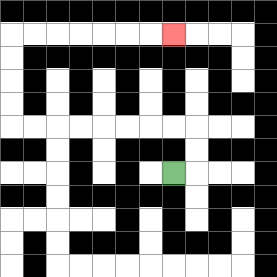{'start': '[7, 7]', 'end': '[7, 1]', 'path_directions': 'R,U,U,L,L,L,L,L,L,L,L,U,U,U,U,R,R,R,R,R,R,R', 'path_coordinates': '[[7, 7], [8, 7], [8, 6], [8, 5], [7, 5], [6, 5], [5, 5], [4, 5], [3, 5], [2, 5], [1, 5], [0, 5], [0, 4], [0, 3], [0, 2], [0, 1], [1, 1], [2, 1], [3, 1], [4, 1], [5, 1], [6, 1], [7, 1]]'}